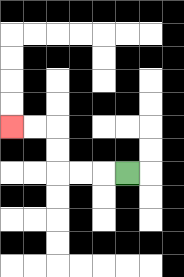{'start': '[5, 7]', 'end': '[0, 5]', 'path_directions': 'L,L,L,U,U,L,L', 'path_coordinates': '[[5, 7], [4, 7], [3, 7], [2, 7], [2, 6], [2, 5], [1, 5], [0, 5]]'}